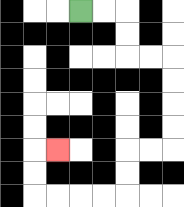{'start': '[3, 0]', 'end': '[2, 6]', 'path_directions': 'R,R,D,D,R,R,D,D,D,D,L,L,D,D,L,L,L,L,U,U,R', 'path_coordinates': '[[3, 0], [4, 0], [5, 0], [5, 1], [5, 2], [6, 2], [7, 2], [7, 3], [7, 4], [7, 5], [7, 6], [6, 6], [5, 6], [5, 7], [5, 8], [4, 8], [3, 8], [2, 8], [1, 8], [1, 7], [1, 6], [2, 6]]'}